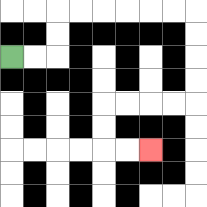{'start': '[0, 2]', 'end': '[6, 6]', 'path_directions': 'R,R,U,U,R,R,R,R,R,R,D,D,D,D,L,L,L,L,D,D,R,R', 'path_coordinates': '[[0, 2], [1, 2], [2, 2], [2, 1], [2, 0], [3, 0], [4, 0], [5, 0], [6, 0], [7, 0], [8, 0], [8, 1], [8, 2], [8, 3], [8, 4], [7, 4], [6, 4], [5, 4], [4, 4], [4, 5], [4, 6], [5, 6], [6, 6]]'}